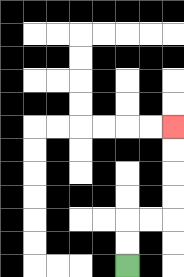{'start': '[5, 11]', 'end': '[7, 5]', 'path_directions': 'U,U,R,R,U,U,U,U', 'path_coordinates': '[[5, 11], [5, 10], [5, 9], [6, 9], [7, 9], [7, 8], [7, 7], [7, 6], [7, 5]]'}